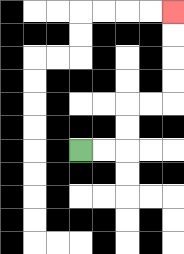{'start': '[3, 6]', 'end': '[7, 0]', 'path_directions': 'R,R,U,U,R,R,U,U,U,U', 'path_coordinates': '[[3, 6], [4, 6], [5, 6], [5, 5], [5, 4], [6, 4], [7, 4], [7, 3], [7, 2], [7, 1], [7, 0]]'}